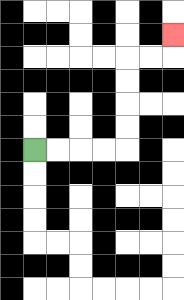{'start': '[1, 6]', 'end': '[7, 1]', 'path_directions': 'R,R,R,R,U,U,U,U,R,R,U', 'path_coordinates': '[[1, 6], [2, 6], [3, 6], [4, 6], [5, 6], [5, 5], [5, 4], [5, 3], [5, 2], [6, 2], [7, 2], [7, 1]]'}